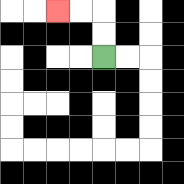{'start': '[4, 2]', 'end': '[2, 0]', 'path_directions': 'U,U,L,L', 'path_coordinates': '[[4, 2], [4, 1], [4, 0], [3, 0], [2, 0]]'}